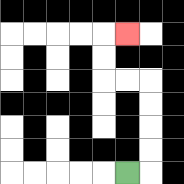{'start': '[5, 7]', 'end': '[5, 1]', 'path_directions': 'R,U,U,U,U,L,L,U,U,R', 'path_coordinates': '[[5, 7], [6, 7], [6, 6], [6, 5], [6, 4], [6, 3], [5, 3], [4, 3], [4, 2], [4, 1], [5, 1]]'}